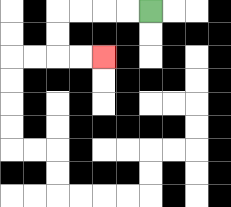{'start': '[6, 0]', 'end': '[4, 2]', 'path_directions': 'L,L,L,L,D,D,R,R', 'path_coordinates': '[[6, 0], [5, 0], [4, 0], [3, 0], [2, 0], [2, 1], [2, 2], [3, 2], [4, 2]]'}